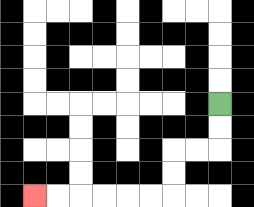{'start': '[9, 4]', 'end': '[1, 8]', 'path_directions': 'D,D,L,L,D,D,L,L,L,L,L,L', 'path_coordinates': '[[9, 4], [9, 5], [9, 6], [8, 6], [7, 6], [7, 7], [7, 8], [6, 8], [5, 8], [4, 8], [3, 8], [2, 8], [1, 8]]'}